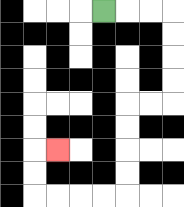{'start': '[4, 0]', 'end': '[2, 6]', 'path_directions': 'R,R,R,D,D,D,D,L,L,D,D,D,D,L,L,L,L,U,U,R', 'path_coordinates': '[[4, 0], [5, 0], [6, 0], [7, 0], [7, 1], [7, 2], [7, 3], [7, 4], [6, 4], [5, 4], [5, 5], [5, 6], [5, 7], [5, 8], [4, 8], [3, 8], [2, 8], [1, 8], [1, 7], [1, 6], [2, 6]]'}